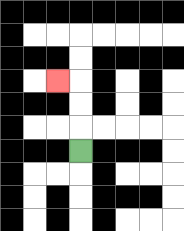{'start': '[3, 6]', 'end': '[2, 3]', 'path_directions': 'U,U,U,L', 'path_coordinates': '[[3, 6], [3, 5], [3, 4], [3, 3], [2, 3]]'}